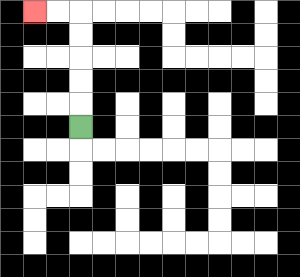{'start': '[3, 5]', 'end': '[1, 0]', 'path_directions': 'U,U,U,U,U,L,L', 'path_coordinates': '[[3, 5], [3, 4], [3, 3], [3, 2], [3, 1], [3, 0], [2, 0], [1, 0]]'}